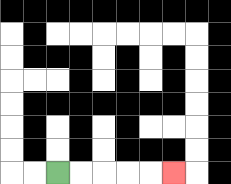{'start': '[2, 7]', 'end': '[7, 7]', 'path_directions': 'R,R,R,R,R', 'path_coordinates': '[[2, 7], [3, 7], [4, 7], [5, 7], [6, 7], [7, 7]]'}